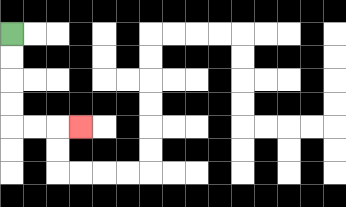{'start': '[0, 1]', 'end': '[3, 5]', 'path_directions': 'D,D,D,D,R,R,R', 'path_coordinates': '[[0, 1], [0, 2], [0, 3], [0, 4], [0, 5], [1, 5], [2, 5], [3, 5]]'}